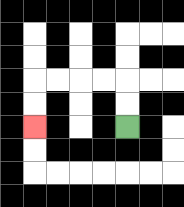{'start': '[5, 5]', 'end': '[1, 5]', 'path_directions': 'U,U,L,L,L,L,D,D', 'path_coordinates': '[[5, 5], [5, 4], [5, 3], [4, 3], [3, 3], [2, 3], [1, 3], [1, 4], [1, 5]]'}